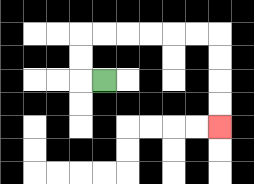{'start': '[4, 3]', 'end': '[9, 5]', 'path_directions': 'L,U,U,R,R,R,R,R,R,D,D,D,D', 'path_coordinates': '[[4, 3], [3, 3], [3, 2], [3, 1], [4, 1], [5, 1], [6, 1], [7, 1], [8, 1], [9, 1], [9, 2], [9, 3], [9, 4], [9, 5]]'}